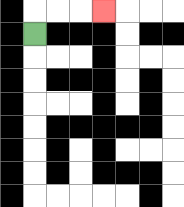{'start': '[1, 1]', 'end': '[4, 0]', 'path_directions': 'U,R,R,R', 'path_coordinates': '[[1, 1], [1, 0], [2, 0], [3, 0], [4, 0]]'}